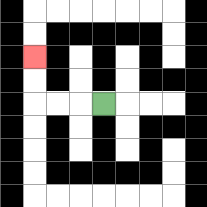{'start': '[4, 4]', 'end': '[1, 2]', 'path_directions': 'L,L,L,U,U', 'path_coordinates': '[[4, 4], [3, 4], [2, 4], [1, 4], [1, 3], [1, 2]]'}